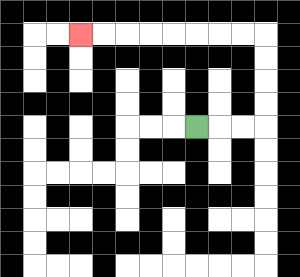{'start': '[8, 5]', 'end': '[3, 1]', 'path_directions': 'R,R,R,U,U,U,U,L,L,L,L,L,L,L,L', 'path_coordinates': '[[8, 5], [9, 5], [10, 5], [11, 5], [11, 4], [11, 3], [11, 2], [11, 1], [10, 1], [9, 1], [8, 1], [7, 1], [6, 1], [5, 1], [4, 1], [3, 1]]'}